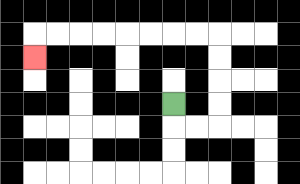{'start': '[7, 4]', 'end': '[1, 2]', 'path_directions': 'D,R,R,U,U,U,U,L,L,L,L,L,L,L,L,D', 'path_coordinates': '[[7, 4], [7, 5], [8, 5], [9, 5], [9, 4], [9, 3], [9, 2], [9, 1], [8, 1], [7, 1], [6, 1], [5, 1], [4, 1], [3, 1], [2, 1], [1, 1], [1, 2]]'}